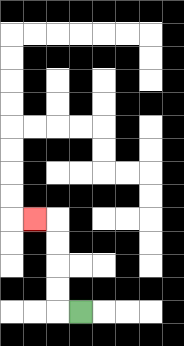{'start': '[3, 13]', 'end': '[1, 9]', 'path_directions': 'L,U,U,U,U,L', 'path_coordinates': '[[3, 13], [2, 13], [2, 12], [2, 11], [2, 10], [2, 9], [1, 9]]'}